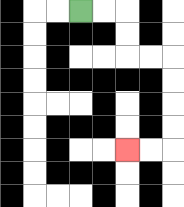{'start': '[3, 0]', 'end': '[5, 6]', 'path_directions': 'R,R,D,D,R,R,D,D,D,D,L,L', 'path_coordinates': '[[3, 0], [4, 0], [5, 0], [5, 1], [5, 2], [6, 2], [7, 2], [7, 3], [7, 4], [7, 5], [7, 6], [6, 6], [5, 6]]'}